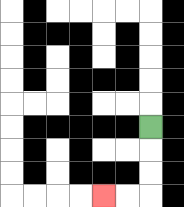{'start': '[6, 5]', 'end': '[4, 8]', 'path_directions': 'D,D,D,L,L', 'path_coordinates': '[[6, 5], [6, 6], [6, 7], [6, 8], [5, 8], [4, 8]]'}